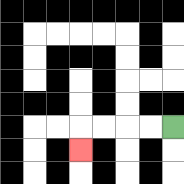{'start': '[7, 5]', 'end': '[3, 6]', 'path_directions': 'L,L,L,L,D', 'path_coordinates': '[[7, 5], [6, 5], [5, 5], [4, 5], [3, 5], [3, 6]]'}